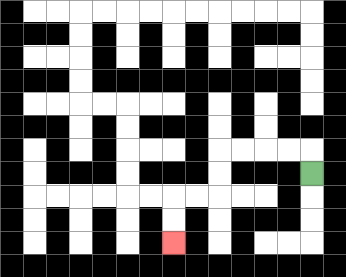{'start': '[13, 7]', 'end': '[7, 10]', 'path_directions': 'U,L,L,L,L,D,D,L,L,D,D', 'path_coordinates': '[[13, 7], [13, 6], [12, 6], [11, 6], [10, 6], [9, 6], [9, 7], [9, 8], [8, 8], [7, 8], [7, 9], [7, 10]]'}